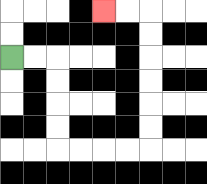{'start': '[0, 2]', 'end': '[4, 0]', 'path_directions': 'R,R,D,D,D,D,R,R,R,R,U,U,U,U,U,U,L,L', 'path_coordinates': '[[0, 2], [1, 2], [2, 2], [2, 3], [2, 4], [2, 5], [2, 6], [3, 6], [4, 6], [5, 6], [6, 6], [6, 5], [6, 4], [6, 3], [6, 2], [6, 1], [6, 0], [5, 0], [4, 0]]'}